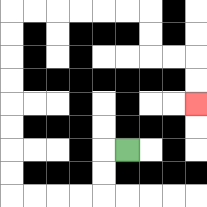{'start': '[5, 6]', 'end': '[8, 4]', 'path_directions': 'L,D,D,L,L,L,L,U,U,U,U,U,U,U,U,R,R,R,R,R,R,D,D,R,R,D,D', 'path_coordinates': '[[5, 6], [4, 6], [4, 7], [4, 8], [3, 8], [2, 8], [1, 8], [0, 8], [0, 7], [0, 6], [0, 5], [0, 4], [0, 3], [0, 2], [0, 1], [0, 0], [1, 0], [2, 0], [3, 0], [4, 0], [5, 0], [6, 0], [6, 1], [6, 2], [7, 2], [8, 2], [8, 3], [8, 4]]'}